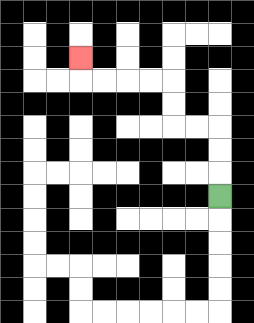{'start': '[9, 8]', 'end': '[3, 2]', 'path_directions': 'U,U,U,L,L,U,U,L,L,L,L,U', 'path_coordinates': '[[9, 8], [9, 7], [9, 6], [9, 5], [8, 5], [7, 5], [7, 4], [7, 3], [6, 3], [5, 3], [4, 3], [3, 3], [3, 2]]'}